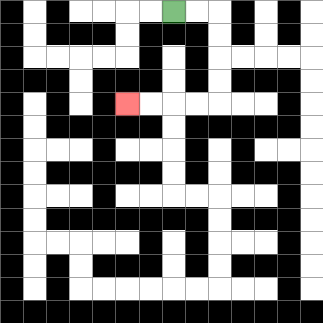{'start': '[7, 0]', 'end': '[5, 4]', 'path_directions': 'R,R,D,D,D,D,L,L,L,L', 'path_coordinates': '[[7, 0], [8, 0], [9, 0], [9, 1], [9, 2], [9, 3], [9, 4], [8, 4], [7, 4], [6, 4], [5, 4]]'}